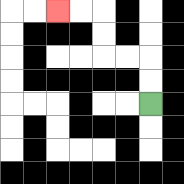{'start': '[6, 4]', 'end': '[2, 0]', 'path_directions': 'U,U,L,L,U,U,L,L', 'path_coordinates': '[[6, 4], [6, 3], [6, 2], [5, 2], [4, 2], [4, 1], [4, 0], [3, 0], [2, 0]]'}